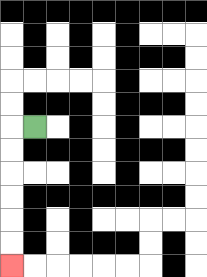{'start': '[1, 5]', 'end': '[0, 11]', 'path_directions': 'L,D,D,D,D,D,D', 'path_coordinates': '[[1, 5], [0, 5], [0, 6], [0, 7], [0, 8], [0, 9], [0, 10], [0, 11]]'}